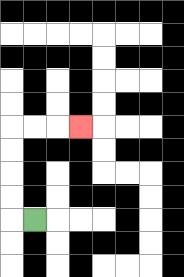{'start': '[1, 9]', 'end': '[3, 5]', 'path_directions': 'L,U,U,U,U,R,R,R', 'path_coordinates': '[[1, 9], [0, 9], [0, 8], [0, 7], [0, 6], [0, 5], [1, 5], [2, 5], [3, 5]]'}